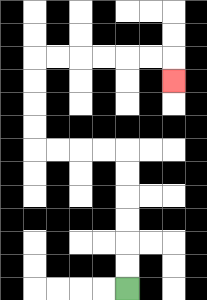{'start': '[5, 12]', 'end': '[7, 3]', 'path_directions': 'U,U,U,U,U,U,L,L,L,L,U,U,U,U,R,R,R,R,R,R,D', 'path_coordinates': '[[5, 12], [5, 11], [5, 10], [5, 9], [5, 8], [5, 7], [5, 6], [4, 6], [3, 6], [2, 6], [1, 6], [1, 5], [1, 4], [1, 3], [1, 2], [2, 2], [3, 2], [4, 2], [5, 2], [6, 2], [7, 2], [7, 3]]'}